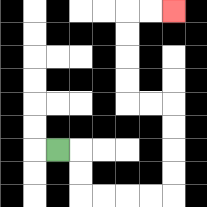{'start': '[2, 6]', 'end': '[7, 0]', 'path_directions': 'R,D,D,R,R,R,R,U,U,U,U,L,L,U,U,U,U,R,R', 'path_coordinates': '[[2, 6], [3, 6], [3, 7], [3, 8], [4, 8], [5, 8], [6, 8], [7, 8], [7, 7], [7, 6], [7, 5], [7, 4], [6, 4], [5, 4], [5, 3], [5, 2], [5, 1], [5, 0], [6, 0], [7, 0]]'}